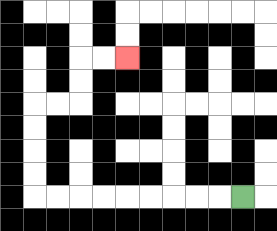{'start': '[10, 8]', 'end': '[5, 2]', 'path_directions': 'L,L,L,L,L,L,L,L,L,U,U,U,U,R,R,U,U,R,R', 'path_coordinates': '[[10, 8], [9, 8], [8, 8], [7, 8], [6, 8], [5, 8], [4, 8], [3, 8], [2, 8], [1, 8], [1, 7], [1, 6], [1, 5], [1, 4], [2, 4], [3, 4], [3, 3], [3, 2], [4, 2], [5, 2]]'}